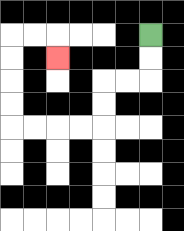{'start': '[6, 1]', 'end': '[2, 2]', 'path_directions': 'D,D,L,L,D,D,L,L,L,L,U,U,U,U,R,R,D', 'path_coordinates': '[[6, 1], [6, 2], [6, 3], [5, 3], [4, 3], [4, 4], [4, 5], [3, 5], [2, 5], [1, 5], [0, 5], [0, 4], [0, 3], [0, 2], [0, 1], [1, 1], [2, 1], [2, 2]]'}